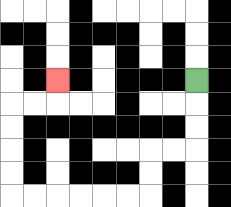{'start': '[8, 3]', 'end': '[2, 3]', 'path_directions': 'D,D,D,L,L,D,D,L,L,L,L,L,L,U,U,U,U,R,R,U', 'path_coordinates': '[[8, 3], [8, 4], [8, 5], [8, 6], [7, 6], [6, 6], [6, 7], [6, 8], [5, 8], [4, 8], [3, 8], [2, 8], [1, 8], [0, 8], [0, 7], [0, 6], [0, 5], [0, 4], [1, 4], [2, 4], [2, 3]]'}